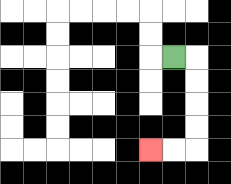{'start': '[7, 2]', 'end': '[6, 6]', 'path_directions': 'R,D,D,D,D,L,L', 'path_coordinates': '[[7, 2], [8, 2], [8, 3], [8, 4], [8, 5], [8, 6], [7, 6], [6, 6]]'}